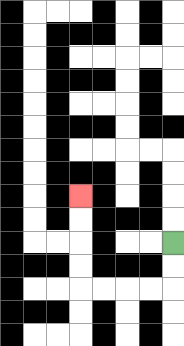{'start': '[7, 10]', 'end': '[3, 8]', 'path_directions': 'D,D,L,L,L,L,U,U,U,U', 'path_coordinates': '[[7, 10], [7, 11], [7, 12], [6, 12], [5, 12], [4, 12], [3, 12], [3, 11], [3, 10], [3, 9], [3, 8]]'}